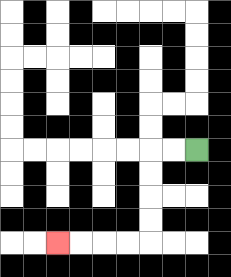{'start': '[8, 6]', 'end': '[2, 10]', 'path_directions': 'L,L,D,D,D,D,L,L,L,L', 'path_coordinates': '[[8, 6], [7, 6], [6, 6], [6, 7], [6, 8], [6, 9], [6, 10], [5, 10], [4, 10], [3, 10], [2, 10]]'}